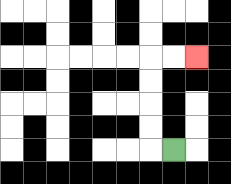{'start': '[7, 6]', 'end': '[8, 2]', 'path_directions': 'L,U,U,U,U,R,R', 'path_coordinates': '[[7, 6], [6, 6], [6, 5], [6, 4], [6, 3], [6, 2], [7, 2], [8, 2]]'}